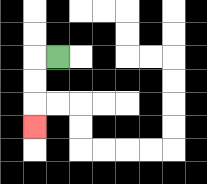{'start': '[2, 2]', 'end': '[1, 5]', 'path_directions': 'L,D,D,D', 'path_coordinates': '[[2, 2], [1, 2], [1, 3], [1, 4], [1, 5]]'}